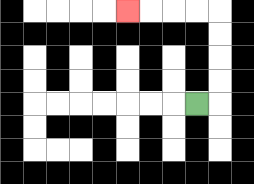{'start': '[8, 4]', 'end': '[5, 0]', 'path_directions': 'R,U,U,U,U,L,L,L,L', 'path_coordinates': '[[8, 4], [9, 4], [9, 3], [9, 2], [9, 1], [9, 0], [8, 0], [7, 0], [6, 0], [5, 0]]'}